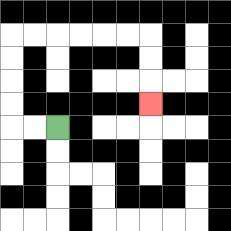{'start': '[2, 5]', 'end': '[6, 4]', 'path_directions': 'L,L,U,U,U,U,R,R,R,R,R,R,D,D,D', 'path_coordinates': '[[2, 5], [1, 5], [0, 5], [0, 4], [0, 3], [0, 2], [0, 1], [1, 1], [2, 1], [3, 1], [4, 1], [5, 1], [6, 1], [6, 2], [6, 3], [6, 4]]'}